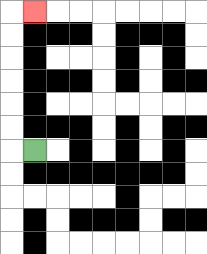{'start': '[1, 6]', 'end': '[1, 0]', 'path_directions': 'L,U,U,U,U,U,U,R', 'path_coordinates': '[[1, 6], [0, 6], [0, 5], [0, 4], [0, 3], [0, 2], [0, 1], [0, 0], [1, 0]]'}